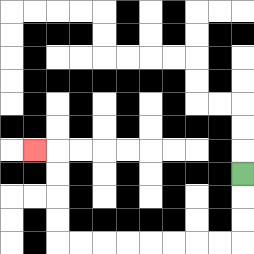{'start': '[10, 7]', 'end': '[1, 6]', 'path_directions': 'D,D,D,L,L,L,L,L,L,L,L,U,U,U,U,L', 'path_coordinates': '[[10, 7], [10, 8], [10, 9], [10, 10], [9, 10], [8, 10], [7, 10], [6, 10], [5, 10], [4, 10], [3, 10], [2, 10], [2, 9], [2, 8], [2, 7], [2, 6], [1, 6]]'}